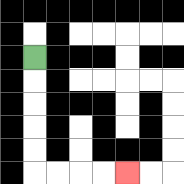{'start': '[1, 2]', 'end': '[5, 7]', 'path_directions': 'D,D,D,D,D,R,R,R,R', 'path_coordinates': '[[1, 2], [1, 3], [1, 4], [1, 5], [1, 6], [1, 7], [2, 7], [3, 7], [4, 7], [5, 7]]'}